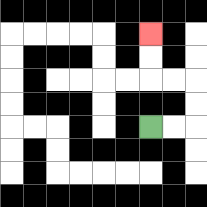{'start': '[6, 5]', 'end': '[6, 1]', 'path_directions': 'R,R,U,U,L,L,U,U', 'path_coordinates': '[[6, 5], [7, 5], [8, 5], [8, 4], [8, 3], [7, 3], [6, 3], [6, 2], [6, 1]]'}